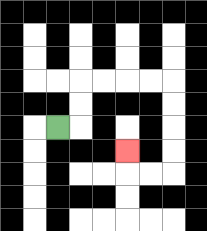{'start': '[2, 5]', 'end': '[5, 6]', 'path_directions': 'R,U,U,R,R,R,R,D,D,D,D,L,L,U', 'path_coordinates': '[[2, 5], [3, 5], [3, 4], [3, 3], [4, 3], [5, 3], [6, 3], [7, 3], [7, 4], [7, 5], [7, 6], [7, 7], [6, 7], [5, 7], [5, 6]]'}